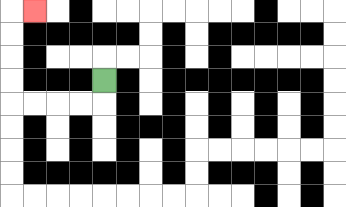{'start': '[4, 3]', 'end': '[1, 0]', 'path_directions': 'D,L,L,L,L,U,U,U,U,R', 'path_coordinates': '[[4, 3], [4, 4], [3, 4], [2, 4], [1, 4], [0, 4], [0, 3], [0, 2], [0, 1], [0, 0], [1, 0]]'}